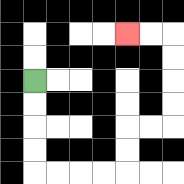{'start': '[1, 3]', 'end': '[5, 1]', 'path_directions': 'D,D,D,D,R,R,R,R,U,U,R,R,U,U,U,U,L,L', 'path_coordinates': '[[1, 3], [1, 4], [1, 5], [1, 6], [1, 7], [2, 7], [3, 7], [4, 7], [5, 7], [5, 6], [5, 5], [6, 5], [7, 5], [7, 4], [7, 3], [7, 2], [7, 1], [6, 1], [5, 1]]'}